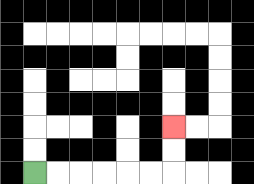{'start': '[1, 7]', 'end': '[7, 5]', 'path_directions': 'R,R,R,R,R,R,U,U', 'path_coordinates': '[[1, 7], [2, 7], [3, 7], [4, 7], [5, 7], [6, 7], [7, 7], [7, 6], [7, 5]]'}